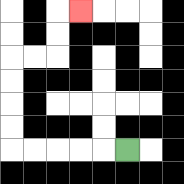{'start': '[5, 6]', 'end': '[3, 0]', 'path_directions': 'L,L,L,L,L,U,U,U,U,R,R,U,U,R', 'path_coordinates': '[[5, 6], [4, 6], [3, 6], [2, 6], [1, 6], [0, 6], [0, 5], [0, 4], [0, 3], [0, 2], [1, 2], [2, 2], [2, 1], [2, 0], [3, 0]]'}